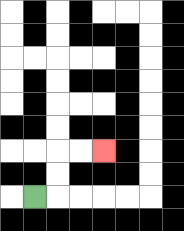{'start': '[1, 8]', 'end': '[4, 6]', 'path_directions': 'R,U,U,R,R', 'path_coordinates': '[[1, 8], [2, 8], [2, 7], [2, 6], [3, 6], [4, 6]]'}